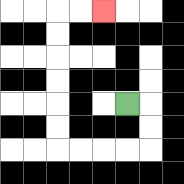{'start': '[5, 4]', 'end': '[4, 0]', 'path_directions': 'R,D,D,L,L,L,L,U,U,U,U,U,U,R,R', 'path_coordinates': '[[5, 4], [6, 4], [6, 5], [6, 6], [5, 6], [4, 6], [3, 6], [2, 6], [2, 5], [2, 4], [2, 3], [2, 2], [2, 1], [2, 0], [3, 0], [4, 0]]'}